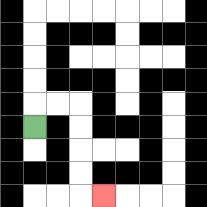{'start': '[1, 5]', 'end': '[4, 8]', 'path_directions': 'U,R,R,D,D,D,D,R', 'path_coordinates': '[[1, 5], [1, 4], [2, 4], [3, 4], [3, 5], [3, 6], [3, 7], [3, 8], [4, 8]]'}